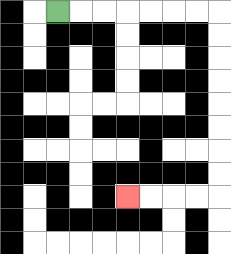{'start': '[2, 0]', 'end': '[5, 8]', 'path_directions': 'R,R,R,R,R,R,R,D,D,D,D,D,D,D,D,L,L,L,L', 'path_coordinates': '[[2, 0], [3, 0], [4, 0], [5, 0], [6, 0], [7, 0], [8, 0], [9, 0], [9, 1], [9, 2], [9, 3], [9, 4], [9, 5], [9, 6], [9, 7], [9, 8], [8, 8], [7, 8], [6, 8], [5, 8]]'}